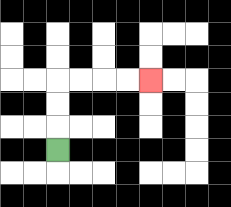{'start': '[2, 6]', 'end': '[6, 3]', 'path_directions': 'U,U,U,R,R,R,R', 'path_coordinates': '[[2, 6], [2, 5], [2, 4], [2, 3], [3, 3], [4, 3], [5, 3], [6, 3]]'}